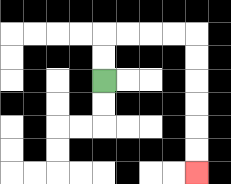{'start': '[4, 3]', 'end': '[8, 7]', 'path_directions': 'U,U,R,R,R,R,D,D,D,D,D,D', 'path_coordinates': '[[4, 3], [4, 2], [4, 1], [5, 1], [6, 1], [7, 1], [8, 1], [8, 2], [8, 3], [8, 4], [8, 5], [8, 6], [8, 7]]'}